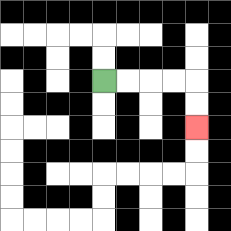{'start': '[4, 3]', 'end': '[8, 5]', 'path_directions': 'R,R,R,R,D,D', 'path_coordinates': '[[4, 3], [5, 3], [6, 3], [7, 3], [8, 3], [8, 4], [8, 5]]'}